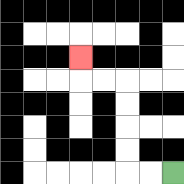{'start': '[7, 7]', 'end': '[3, 2]', 'path_directions': 'L,L,U,U,U,U,L,L,U', 'path_coordinates': '[[7, 7], [6, 7], [5, 7], [5, 6], [5, 5], [5, 4], [5, 3], [4, 3], [3, 3], [3, 2]]'}